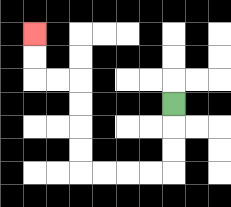{'start': '[7, 4]', 'end': '[1, 1]', 'path_directions': 'D,D,D,L,L,L,L,U,U,U,U,L,L,U,U', 'path_coordinates': '[[7, 4], [7, 5], [7, 6], [7, 7], [6, 7], [5, 7], [4, 7], [3, 7], [3, 6], [3, 5], [3, 4], [3, 3], [2, 3], [1, 3], [1, 2], [1, 1]]'}